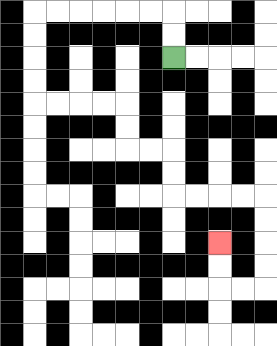{'start': '[7, 2]', 'end': '[9, 10]', 'path_directions': 'U,U,L,L,L,L,L,L,D,D,D,D,R,R,R,R,D,D,R,R,D,D,R,R,R,R,D,D,D,D,L,L,U,U', 'path_coordinates': '[[7, 2], [7, 1], [7, 0], [6, 0], [5, 0], [4, 0], [3, 0], [2, 0], [1, 0], [1, 1], [1, 2], [1, 3], [1, 4], [2, 4], [3, 4], [4, 4], [5, 4], [5, 5], [5, 6], [6, 6], [7, 6], [7, 7], [7, 8], [8, 8], [9, 8], [10, 8], [11, 8], [11, 9], [11, 10], [11, 11], [11, 12], [10, 12], [9, 12], [9, 11], [9, 10]]'}